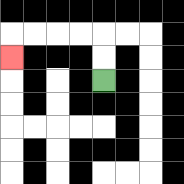{'start': '[4, 3]', 'end': '[0, 2]', 'path_directions': 'U,U,L,L,L,L,D', 'path_coordinates': '[[4, 3], [4, 2], [4, 1], [3, 1], [2, 1], [1, 1], [0, 1], [0, 2]]'}